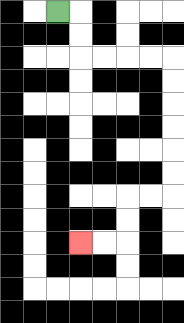{'start': '[2, 0]', 'end': '[3, 10]', 'path_directions': 'R,D,D,R,R,R,R,D,D,D,D,D,D,L,L,D,D,L,L', 'path_coordinates': '[[2, 0], [3, 0], [3, 1], [3, 2], [4, 2], [5, 2], [6, 2], [7, 2], [7, 3], [7, 4], [7, 5], [7, 6], [7, 7], [7, 8], [6, 8], [5, 8], [5, 9], [5, 10], [4, 10], [3, 10]]'}